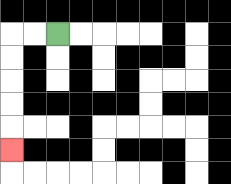{'start': '[2, 1]', 'end': '[0, 6]', 'path_directions': 'L,L,D,D,D,D,D', 'path_coordinates': '[[2, 1], [1, 1], [0, 1], [0, 2], [0, 3], [0, 4], [0, 5], [0, 6]]'}